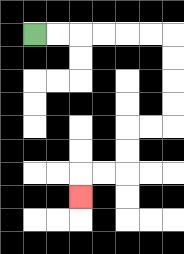{'start': '[1, 1]', 'end': '[3, 8]', 'path_directions': 'R,R,R,R,R,R,D,D,D,D,L,L,D,D,L,L,D', 'path_coordinates': '[[1, 1], [2, 1], [3, 1], [4, 1], [5, 1], [6, 1], [7, 1], [7, 2], [7, 3], [7, 4], [7, 5], [6, 5], [5, 5], [5, 6], [5, 7], [4, 7], [3, 7], [3, 8]]'}